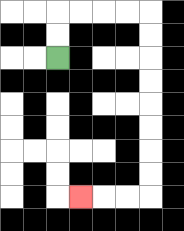{'start': '[2, 2]', 'end': '[3, 8]', 'path_directions': 'U,U,R,R,R,R,D,D,D,D,D,D,D,D,L,L,L', 'path_coordinates': '[[2, 2], [2, 1], [2, 0], [3, 0], [4, 0], [5, 0], [6, 0], [6, 1], [6, 2], [6, 3], [6, 4], [6, 5], [6, 6], [6, 7], [6, 8], [5, 8], [4, 8], [3, 8]]'}